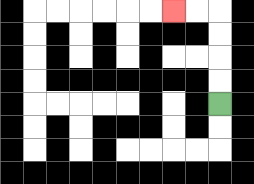{'start': '[9, 4]', 'end': '[7, 0]', 'path_directions': 'U,U,U,U,L,L', 'path_coordinates': '[[9, 4], [9, 3], [9, 2], [9, 1], [9, 0], [8, 0], [7, 0]]'}